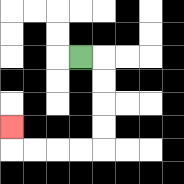{'start': '[3, 2]', 'end': '[0, 5]', 'path_directions': 'R,D,D,D,D,L,L,L,L,U', 'path_coordinates': '[[3, 2], [4, 2], [4, 3], [4, 4], [4, 5], [4, 6], [3, 6], [2, 6], [1, 6], [0, 6], [0, 5]]'}